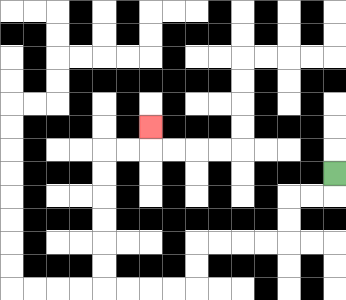{'start': '[14, 7]', 'end': '[6, 5]', 'path_directions': 'D,L,L,D,D,L,L,L,L,D,D,L,L,L,L,U,U,U,U,U,U,R,R,U', 'path_coordinates': '[[14, 7], [14, 8], [13, 8], [12, 8], [12, 9], [12, 10], [11, 10], [10, 10], [9, 10], [8, 10], [8, 11], [8, 12], [7, 12], [6, 12], [5, 12], [4, 12], [4, 11], [4, 10], [4, 9], [4, 8], [4, 7], [4, 6], [5, 6], [6, 6], [6, 5]]'}